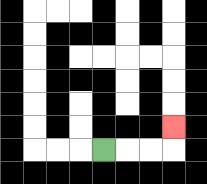{'start': '[4, 6]', 'end': '[7, 5]', 'path_directions': 'R,R,R,U', 'path_coordinates': '[[4, 6], [5, 6], [6, 6], [7, 6], [7, 5]]'}